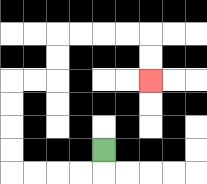{'start': '[4, 6]', 'end': '[6, 3]', 'path_directions': 'D,L,L,L,L,U,U,U,U,R,R,U,U,R,R,R,R,D,D', 'path_coordinates': '[[4, 6], [4, 7], [3, 7], [2, 7], [1, 7], [0, 7], [0, 6], [0, 5], [0, 4], [0, 3], [1, 3], [2, 3], [2, 2], [2, 1], [3, 1], [4, 1], [5, 1], [6, 1], [6, 2], [6, 3]]'}